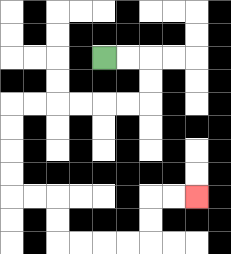{'start': '[4, 2]', 'end': '[8, 8]', 'path_directions': 'R,R,D,D,L,L,L,L,L,L,D,D,D,D,R,R,D,D,R,R,R,R,U,U,R,R', 'path_coordinates': '[[4, 2], [5, 2], [6, 2], [6, 3], [6, 4], [5, 4], [4, 4], [3, 4], [2, 4], [1, 4], [0, 4], [0, 5], [0, 6], [0, 7], [0, 8], [1, 8], [2, 8], [2, 9], [2, 10], [3, 10], [4, 10], [5, 10], [6, 10], [6, 9], [6, 8], [7, 8], [8, 8]]'}